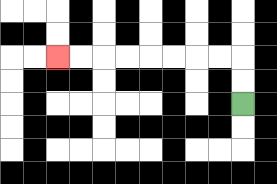{'start': '[10, 4]', 'end': '[2, 2]', 'path_directions': 'U,U,L,L,L,L,L,L,L,L', 'path_coordinates': '[[10, 4], [10, 3], [10, 2], [9, 2], [8, 2], [7, 2], [6, 2], [5, 2], [4, 2], [3, 2], [2, 2]]'}